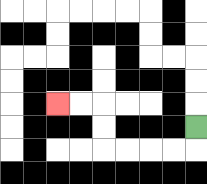{'start': '[8, 5]', 'end': '[2, 4]', 'path_directions': 'D,L,L,L,L,U,U,L,L', 'path_coordinates': '[[8, 5], [8, 6], [7, 6], [6, 6], [5, 6], [4, 6], [4, 5], [4, 4], [3, 4], [2, 4]]'}